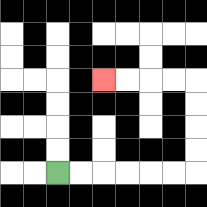{'start': '[2, 7]', 'end': '[4, 3]', 'path_directions': 'R,R,R,R,R,R,U,U,U,U,L,L,L,L', 'path_coordinates': '[[2, 7], [3, 7], [4, 7], [5, 7], [6, 7], [7, 7], [8, 7], [8, 6], [8, 5], [8, 4], [8, 3], [7, 3], [6, 3], [5, 3], [4, 3]]'}